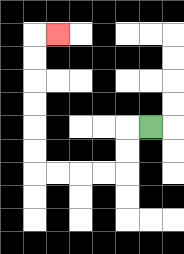{'start': '[6, 5]', 'end': '[2, 1]', 'path_directions': 'L,D,D,L,L,L,L,U,U,U,U,U,U,R', 'path_coordinates': '[[6, 5], [5, 5], [5, 6], [5, 7], [4, 7], [3, 7], [2, 7], [1, 7], [1, 6], [1, 5], [1, 4], [1, 3], [1, 2], [1, 1], [2, 1]]'}